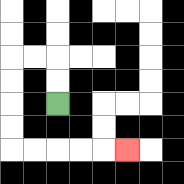{'start': '[2, 4]', 'end': '[5, 6]', 'path_directions': 'U,U,L,L,D,D,D,D,R,R,R,R,R', 'path_coordinates': '[[2, 4], [2, 3], [2, 2], [1, 2], [0, 2], [0, 3], [0, 4], [0, 5], [0, 6], [1, 6], [2, 6], [3, 6], [4, 6], [5, 6]]'}